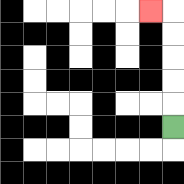{'start': '[7, 5]', 'end': '[6, 0]', 'path_directions': 'U,U,U,U,U,L', 'path_coordinates': '[[7, 5], [7, 4], [7, 3], [7, 2], [7, 1], [7, 0], [6, 0]]'}